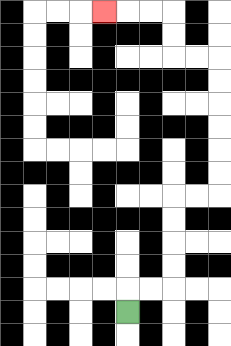{'start': '[5, 13]', 'end': '[4, 0]', 'path_directions': 'U,R,R,U,U,U,U,R,R,U,U,U,U,U,U,L,L,U,U,L,L,L', 'path_coordinates': '[[5, 13], [5, 12], [6, 12], [7, 12], [7, 11], [7, 10], [7, 9], [7, 8], [8, 8], [9, 8], [9, 7], [9, 6], [9, 5], [9, 4], [9, 3], [9, 2], [8, 2], [7, 2], [7, 1], [7, 0], [6, 0], [5, 0], [4, 0]]'}